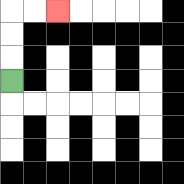{'start': '[0, 3]', 'end': '[2, 0]', 'path_directions': 'U,U,U,R,R', 'path_coordinates': '[[0, 3], [0, 2], [0, 1], [0, 0], [1, 0], [2, 0]]'}